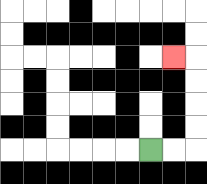{'start': '[6, 6]', 'end': '[7, 2]', 'path_directions': 'R,R,U,U,U,U,L', 'path_coordinates': '[[6, 6], [7, 6], [8, 6], [8, 5], [8, 4], [8, 3], [8, 2], [7, 2]]'}